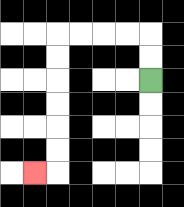{'start': '[6, 3]', 'end': '[1, 7]', 'path_directions': 'U,U,L,L,L,L,D,D,D,D,D,D,L', 'path_coordinates': '[[6, 3], [6, 2], [6, 1], [5, 1], [4, 1], [3, 1], [2, 1], [2, 2], [2, 3], [2, 4], [2, 5], [2, 6], [2, 7], [1, 7]]'}